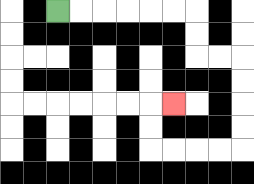{'start': '[2, 0]', 'end': '[7, 4]', 'path_directions': 'R,R,R,R,R,R,D,D,R,R,D,D,D,D,L,L,L,L,U,U,R', 'path_coordinates': '[[2, 0], [3, 0], [4, 0], [5, 0], [6, 0], [7, 0], [8, 0], [8, 1], [8, 2], [9, 2], [10, 2], [10, 3], [10, 4], [10, 5], [10, 6], [9, 6], [8, 6], [7, 6], [6, 6], [6, 5], [6, 4], [7, 4]]'}